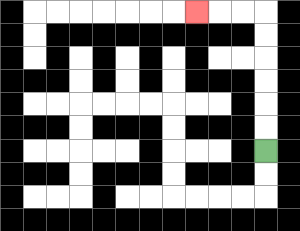{'start': '[11, 6]', 'end': '[8, 0]', 'path_directions': 'U,U,U,U,U,U,L,L,L', 'path_coordinates': '[[11, 6], [11, 5], [11, 4], [11, 3], [11, 2], [11, 1], [11, 0], [10, 0], [9, 0], [8, 0]]'}